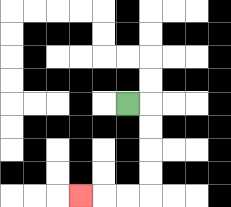{'start': '[5, 4]', 'end': '[3, 8]', 'path_directions': 'R,D,D,D,D,L,L,L', 'path_coordinates': '[[5, 4], [6, 4], [6, 5], [6, 6], [6, 7], [6, 8], [5, 8], [4, 8], [3, 8]]'}